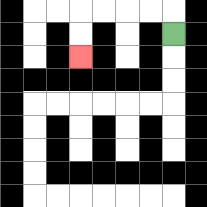{'start': '[7, 1]', 'end': '[3, 2]', 'path_directions': 'U,L,L,L,L,D,D', 'path_coordinates': '[[7, 1], [7, 0], [6, 0], [5, 0], [4, 0], [3, 0], [3, 1], [3, 2]]'}